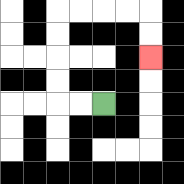{'start': '[4, 4]', 'end': '[6, 2]', 'path_directions': 'L,L,U,U,U,U,R,R,R,R,D,D', 'path_coordinates': '[[4, 4], [3, 4], [2, 4], [2, 3], [2, 2], [2, 1], [2, 0], [3, 0], [4, 0], [5, 0], [6, 0], [6, 1], [6, 2]]'}